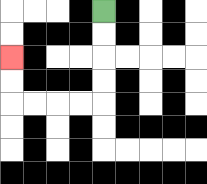{'start': '[4, 0]', 'end': '[0, 2]', 'path_directions': 'D,D,D,D,L,L,L,L,U,U', 'path_coordinates': '[[4, 0], [4, 1], [4, 2], [4, 3], [4, 4], [3, 4], [2, 4], [1, 4], [0, 4], [0, 3], [0, 2]]'}